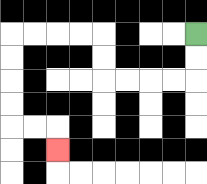{'start': '[8, 1]', 'end': '[2, 6]', 'path_directions': 'D,D,L,L,L,L,U,U,L,L,L,L,D,D,D,D,R,R,D', 'path_coordinates': '[[8, 1], [8, 2], [8, 3], [7, 3], [6, 3], [5, 3], [4, 3], [4, 2], [4, 1], [3, 1], [2, 1], [1, 1], [0, 1], [0, 2], [0, 3], [0, 4], [0, 5], [1, 5], [2, 5], [2, 6]]'}